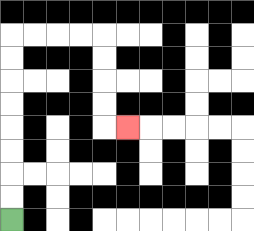{'start': '[0, 9]', 'end': '[5, 5]', 'path_directions': 'U,U,U,U,U,U,U,U,R,R,R,R,D,D,D,D,R', 'path_coordinates': '[[0, 9], [0, 8], [0, 7], [0, 6], [0, 5], [0, 4], [0, 3], [0, 2], [0, 1], [1, 1], [2, 1], [3, 1], [4, 1], [4, 2], [4, 3], [4, 4], [4, 5], [5, 5]]'}